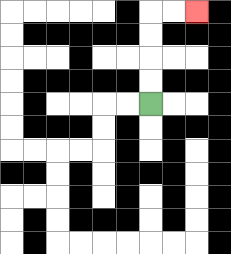{'start': '[6, 4]', 'end': '[8, 0]', 'path_directions': 'U,U,U,U,R,R', 'path_coordinates': '[[6, 4], [6, 3], [6, 2], [6, 1], [6, 0], [7, 0], [8, 0]]'}